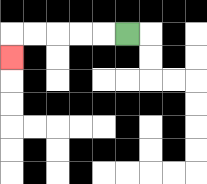{'start': '[5, 1]', 'end': '[0, 2]', 'path_directions': 'L,L,L,L,L,D', 'path_coordinates': '[[5, 1], [4, 1], [3, 1], [2, 1], [1, 1], [0, 1], [0, 2]]'}